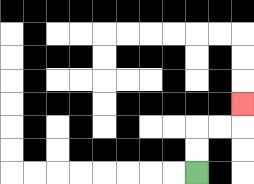{'start': '[8, 7]', 'end': '[10, 4]', 'path_directions': 'U,U,R,R,U', 'path_coordinates': '[[8, 7], [8, 6], [8, 5], [9, 5], [10, 5], [10, 4]]'}